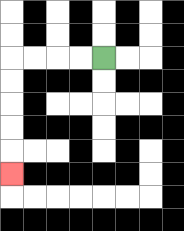{'start': '[4, 2]', 'end': '[0, 7]', 'path_directions': 'L,L,L,L,D,D,D,D,D', 'path_coordinates': '[[4, 2], [3, 2], [2, 2], [1, 2], [0, 2], [0, 3], [0, 4], [0, 5], [0, 6], [0, 7]]'}